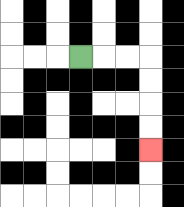{'start': '[3, 2]', 'end': '[6, 6]', 'path_directions': 'R,R,R,D,D,D,D', 'path_coordinates': '[[3, 2], [4, 2], [5, 2], [6, 2], [6, 3], [6, 4], [6, 5], [6, 6]]'}